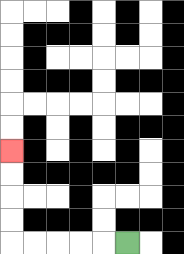{'start': '[5, 10]', 'end': '[0, 6]', 'path_directions': 'L,L,L,L,L,U,U,U,U', 'path_coordinates': '[[5, 10], [4, 10], [3, 10], [2, 10], [1, 10], [0, 10], [0, 9], [0, 8], [0, 7], [0, 6]]'}